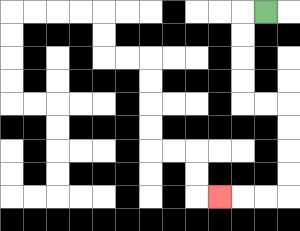{'start': '[11, 0]', 'end': '[9, 8]', 'path_directions': 'L,D,D,D,D,R,R,D,D,D,D,L,L,L', 'path_coordinates': '[[11, 0], [10, 0], [10, 1], [10, 2], [10, 3], [10, 4], [11, 4], [12, 4], [12, 5], [12, 6], [12, 7], [12, 8], [11, 8], [10, 8], [9, 8]]'}